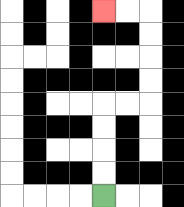{'start': '[4, 8]', 'end': '[4, 0]', 'path_directions': 'U,U,U,U,R,R,U,U,U,U,L,L', 'path_coordinates': '[[4, 8], [4, 7], [4, 6], [4, 5], [4, 4], [5, 4], [6, 4], [6, 3], [6, 2], [6, 1], [6, 0], [5, 0], [4, 0]]'}